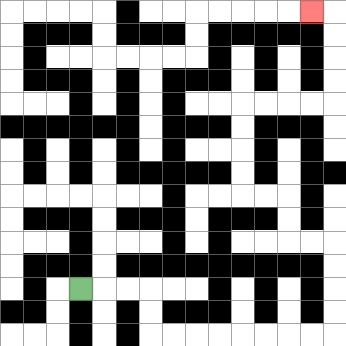{'start': '[3, 12]', 'end': '[13, 0]', 'path_directions': 'R,R,R,D,D,R,R,R,R,R,R,R,R,U,U,U,U,L,L,U,U,L,L,U,U,U,U,R,R,R,R,U,U,U,U,L', 'path_coordinates': '[[3, 12], [4, 12], [5, 12], [6, 12], [6, 13], [6, 14], [7, 14], [8, 14], [9, 14], [10, 14], [11, 14], [12, 14], [13, 14], [14, 14], [14, 13], [14, 12], [14, 11], [14, 10], [13, 10], [12, 10], [12, 9], [12, 8], [11, 8], [10, 8], [10, 7], [10, 6], [10, 5], [10, 4], [11, 4], [12, 4], [13, 4], [14, 4], [14, 3], [14, 2], [14, 1], [14, 0], [13, 0]]'}